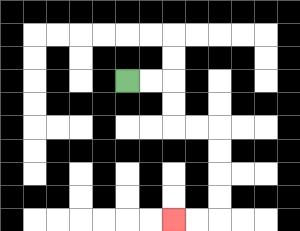{'start': '[5, 3]', 'end': '[7, 9]', 'path_directions': 'R,R,D,D,R,R,D,D,D,D,L,L', 'path_coordinates': '[[5, 3], [6, 3], [7, 3], [7, 4], [7, 5], [8, 5], [9, 5], [9, 6], [9, 7], [9, 8], [9, 9], [8, 9], [7, 9]]'}